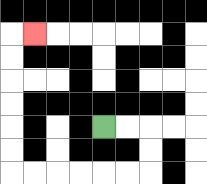{'start': '[4, 5]', 'end': '[1, 1]', 'path_directions': 'R,R,D,D,L,L,L,L,L,L,U,U,U,U,U,U,R', 'path_coordinates': '[[4, 5], [5, 5], [6, 5], [6, 6], [6, 7], [5, 7], [4, 7], [3, 7], [2, 7], [1, 7], [0, 7], [0, 6], [0, 5], [0, 4], [0, 3], [0, 2], [0, 1], [1, 1]]'}